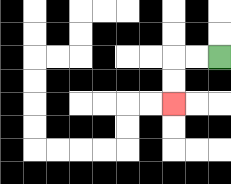{'start': '[9, 2]', 'end': '[7, 4]', 'path_directions': 'L,L,D,D', 'path_coordinates': '[[9, 2], [8, 2], [7, 2], [7, 3], [7, 4]]'}